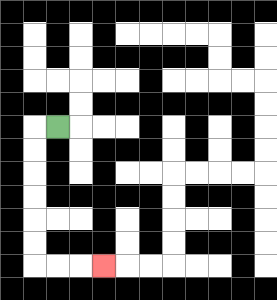{'start': '[2, 5]', 'end': '[4, 11]', 'path_directions': 'L,D,D,D,D,D,D,R,R,R', 'path_coordinates': '[[2, 5], [1, 5], [1, 6], [1, 7], [1, 8], [1, 9], [1, 10], [1, 11], [2, 11], [3, 11], [4, 11]]'}